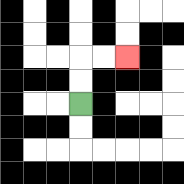{'start': '[3, 4]', 'end': '[5, 2]', 'path_directions': 'U,U,R,R', 'path_coordinates': '[[3, 4], [3, 3], [3, 2], [4, 2], [5, 2]]'}